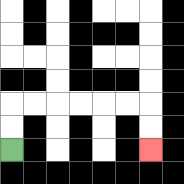{'start': '[0, 6]', 'end': '[6, 6]', 'path_directions': 'U,U,R,R,R,R,R,R,D,D', 'path_coordinates': '[[0, 6], [0, 5], [0, 4], [1, 4], [2, 4], [3, 4], [4, 4], [5, 4], [6, 4], [6, 5], [6, 6]]'}